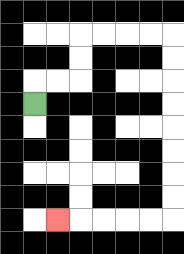{'start': '[1, 4]', 'end': '[2, 9]', 'path_directions': 'U,R,R,U,U,R,R,R,R,D,D,D,D,D,D,D,D,L,L,L,L,L', 'path_coordinates': '[[1, 4], [1, 3], [2, 3], [3, 3], [3, 2], [3, 1], [4, 1], [5, 1], [6, 1], [7, 1], [7, 2], [7, 3], [7, 4], [7, 5], [7, 6], [7, 7], [7, 8], [7, 9], [6, 9], [5, 9], [4, 9], [3, 9], [2, 9]]'}